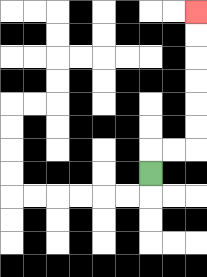{'start': '[6, 7]', 'end': '[8, 0]', 'path_directions': 'U,R,R,U,U,U,U,U,U', 'path_coordinates': '[[6, 7], [6, 6], [7, 6], [8, 6], [8, 5], [8, 4], [8, 3], [8, 2], [8, 1], [8, 0]]'}